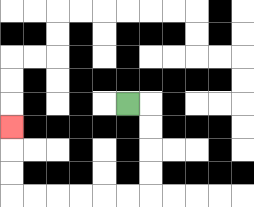{'start': '[5, 4]', 'end': '[0, 5]', 'path_directions': 'R,D,D,D,D,L,L,L,L,L,L,U,U,U', 'path_coordinates': '[[5, 4], [6, 4], [6, 5], [6, 6], [6, 7], [6, 8], [5, 8], [4, 8], [3, 8], [2, 8], [1, 8], [0, 8], [0, 7], [0, 6], [0, 5]]'}